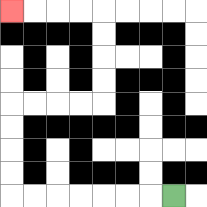{'start': '[7, 8]', 'end': '[0, 0]', 'path_directions': 'L,L,L,L,L,L,L,U,U,U,U,R,R,R,R,U,U,U,U,L,L,L,L', 'path_coordinates': '[[7, 8], [6, 8], [5, 8], [4, 8], [3, 8], [2, 8], [1, 8], [0, 8], [0, 7], [0, 6], [0, 5], [0, 4], [1, 4], [2, 4], [3, 4], [4, 4], [4, 3], [4, 2], [4, 1], [4, 0], [3, 0], [2, 0], [1, 0], [0, 0]]'}